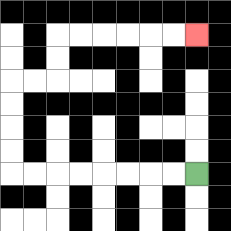{'start': '[8, 7]', 'end': '[8, 1]', 'path_directions': 'L,L,L,L,L,L,L,L,U,U,U,U,R,R,U,U,R,R,R,R,R,R', 'path_coordinates': '[[8, 7], [7, 7], [6, 7], [5, 7], [4, 7], [3, 7], [2, 7], [1, 7], [0, 7], [0, 6], [0, 5], [0, 4], [0, 3], [1, 3], [2, 3], [2, 2], [2, 1], [3, 1], [4, 1], [5, 1], [6, 1], [7, 1], [8, 1]]'}